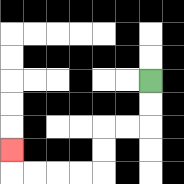{'start': '[6, 3]', 'end': '[0, 6]', 'path_directions': 'D,D,L,L,D,D,L,L,L,L,U', 'path_coordinates': '[[6, 3], [6, 4], [6, 5], [5, 5], [4, 5], [4, 6], [4, 7], [3, 7], [2, 7], [1, 7], [0, 7], [0, 6]]'}